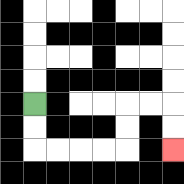{'start': '[1, 4]', 'end': '[7, 6]', 'path_directions': 'D,D,R,R,R,R,U,U,R,R,D,D', 'path_coordinates': '[[1, 4], [1, 5], [1, 6], [2, 6], [3, 6], [4, 6], [5, 6], [5, 5], [5, 4], [6, 4], [7, 4], [7, 5], [7, 6]]'}